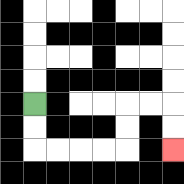{'start': '[1, 4]', 'end': '[7, 6]', 'path_directions': 'D,D,R,R,R,R,U,U,R,R,D,D', 'path_coordinates': '[[1, 4], [1, 5], [1, 6], [2, 6], [3, 6], [4, 6], [5, 6], [5, 5], [5, 4], [6, 4], [7, 4], [7, 5], [7, 6]]'}